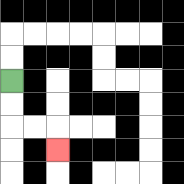{'start': '[0, 3]', 'end': '[2, 6]', 'path_directions': 'D,D,R,R,D', 'path_coordinates': '[[0, 3], [0, 4], [0, 5], [1, 5], [2, 5], [2, 6]]'}